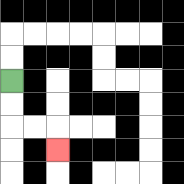{'start': '[0, 3]', 'end': '[2, 6]', 'path_directions': 'D,D,R,R,D', 'path_coordinates': '[[0, 3], [0, 4], [0, 5], [1, 5], [2, 5], [2, 6]]'}